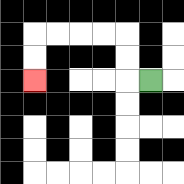{'start': '[6, 3]', 'end': '[1, 3]', 'path_directions': 'L,U,U,L,L,L,L,D,D', 'path_coordinates': '[[6, 3], [5, 3], [5, 2], [5, 1], [4, 1], [3, 1], [2, 1], [1, 1], [1, 2], [1, 3]]'}